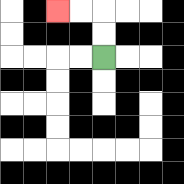{'start': '[4, 2]', 'end': '[2, 0]', 'path_directions': 'U,U,L,L', 'path_coordinates': '[[4, 2], [4, 1], [4, 0], [3, 0], [2, 0]]'}